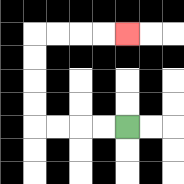{'start': '[5, 5]', 'end': '[5, 1]', 'path_directions': 'L,L,L,L,U,U,U,U,R,R,R,R', 'path_coordinates': '[[5, 5], [4, 5], [3, 5], [2, 5], [1, 5], [1, 4], [1, 3], [1, 2], [1, 1], [2, 1], [3, 1], [4, 1], [5, 1]]'}